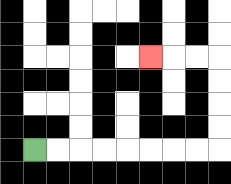{'start': '[1, 6]', 'end': '[6, 2]', 'path_directions': 'R,R,R,R,R,R,R,R,U,U,U,U,L,L,L', 'path_coordinates': '[[1, 6], [2, 6], [3, 6], [4, 6], [5, 6], [6, 6], [7, 6], [8, 6], [9, 6], [9, 5], [9, 4], [9, 3], [9, 2], [8, 2], [7, 2], [6, 2]]'}